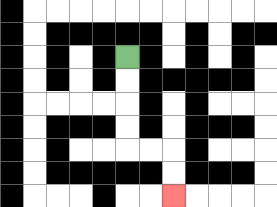{'start': '[5, 2]', 'end': '[7, 8]', 'path_directions': 'D,D,D,D,R,R,D,D', 'path_coordinates': '[[5, 2], [5, 3], [5, 4], [5, 5], [5, 6], [6, 6], [7, 6], [7, 7], [7, 8]]'}